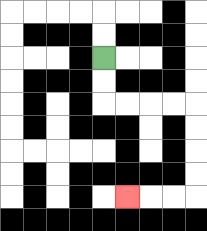{'start': '[4, 2]', 'end': '[5, 8]', 'path_directions': 'D,D,R,R,R,R,D,D,D,D,L,L,L', 'path_coordinates': '[[4, 2], [4, 3], [4, 4], [5, 4], [6, 4], [7, 4], [8, 4], [8, 5], [8, 6], [8, 7], [8, 8], [7, 8], [6, 8], [5, 8]]'}